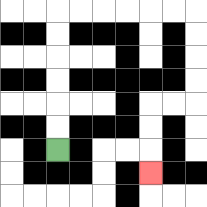{'start': '[2, 6]', 'end': '[6, 7]', 'path_directions': 'U,U,U,U,U,U,R,R,R,R,R,R,D,D,D,D,L,L,D,D,D', 'path_coordinates': '[[2, 6], [2, 5], [2, 4], [2, 3], [2, 2], [2, 1], [2, 0], [3, 0], [4, 0], [5, 0], [6, 0], [7, 0], [8, 0], [8, 1], [8, 2], [8, 3], [8, 4], [7, 4], [6, 4], [6, 5], [6, 6], [6, 7]]'}